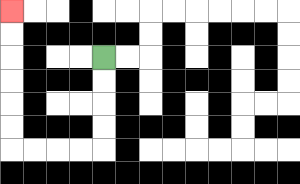{'start': '[4, 2]', 'end': '[0, 0]', 'path_directions': 'D,D,D,D,L,L,L,L,U,U,U,U,U,U', 'path_coordinates': '[[4, 2], [4, 3], [4, 4], [4, 5], [4, 6], [3, 6], [2, 6], [1, 6], [0, 6], [0, 5], [0, 4], [0, 3], [0, 2], [0, 1], [0, 0]]'}